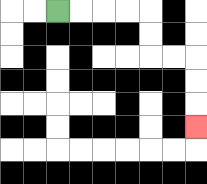{'start': '[2, 0]', 'end': '[8, 5]', 'path_directions': 'R,R,R,R,D,D,R,R,D,D,D', 'path_coordinates': '[[2, 0], [3, 0], [4, 0], [5, 0], [6, 0], [6, 1], [6, 2], [7, 2], [8, 2], [8, 3], [8, 4], [8, 5]]'}